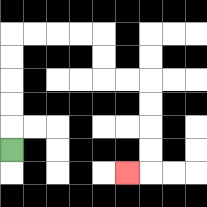{'start': '[0, 6]', 'end': '[5, 7]', 'path_directions': 'U,U,U,U,U,R,R,R,R,D,D,R,R,D,D,D,D,L', 'path_coordinates': '[[0, 6], [0, 5], [0, 4], [0, 3], [0, 2], [0, 1], [1, 1], [2, 1], [3, 1], [4, 1], [4, 2], [4, 3], [5, 3], [6, 3], [6, 4], [6, 5], [6, 6], [6, 7], [5, 7]]'}